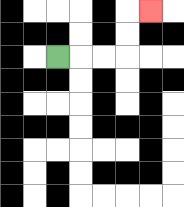{'start': '[2, 2]', 'end': '[6, 0]', 'path_directions': 'R,R,R,U,U,R', 'path_coordinates': '[[2, 2], [3, 2], [4, 2], [5, 2], [5, 1], [5, 0], [6, 0]]'}